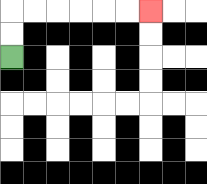{'start': '[0, 2]', 'end': '[6, 0]', 'path_directions': 'U,U,R,R,R,R,R,R', 'path_coordinates': '[[0, 2], [0, 1], [0, 0], [1, 0], [2, 0], [3, 0], [4, 0], [5, 0], [6, 0]]'}